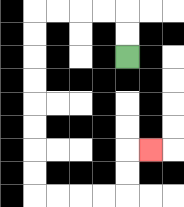{'start': '[5, 2]', 'end': '[6, 6]', 'path_directions': 'U,U,L,L,L,L,D,D,D,D,D,D,D,D,R,R,R,R,U,U,R', 'path_coordinates': '[[5, 2], [5, 1], [5, 0], [4, 0], [3, 0], [2, 0], [1, 0], [1, 1], [1, 2], [1, 3], [1, 4], [1, 5], [1, 6], [1, 7], [1, 8], [2, 8], [3, 8], [4, 8], [5, 8], [5, 7], [5, 6], [6, 6]]'}